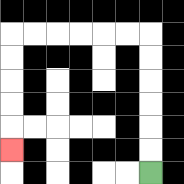{'start': '[6, 7]', 'end': '[0, 6]', 'path_directions': 'U,U,U,U,U,U,L,L,L,L,L,L,D,D,D,D,D', 'path_coordinates': '[[6, 7], [6, 6], [6, 5], [6, 4], [6, 3], [6, 2], [6, 1], [5, 1], [4, 1], [3, 1], [2, 1], [1, 1], [0, 1], [0, 2], [0, 3], [0, 4], [0, 5], [0, 6]]'}